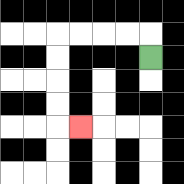{'start': '[6, 2]', 'end': '[3, 5]', 'path_directions': 'U,L,L,L,L,D,D,D,D,R', 'path_coordinates': '[[6, 2], [6, 1], [5, 1], [4, 1], [3, 1], [2, 1], [2, 2], [2, 3], [2, 4], [2, 5], [3, 5]]'}